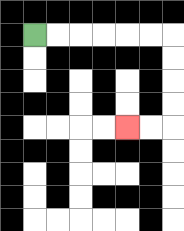{'start': '[1, 1]', 'end': '[5, 5]', 'path_directions': 'R,R,R,R,R,R,D,D,D,D,L,L', 'path_coordinates': '[[1, 1], [2, 1], [3, 1], [4, 1], [5, 1], [6, 1], [7, 1], [7, 2], [7, 3], [7, 4], [7, 5], [6, 5], [5, 5]]'}